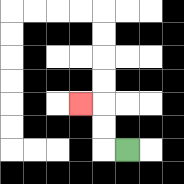{'start': '[5, 6]', 'end': '[3, 4]', 'path_directions': 'L,U,U,L', 'path_coordinates': '[[5, 6], [4, 6], [4, 5], [4, 4], [3, 4]]'}